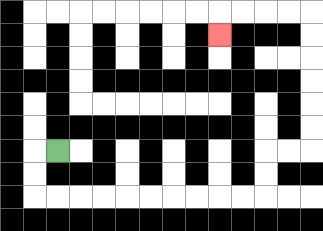{'start': '[2, 6]', 'end': '[9, 1]', 'path_directions': 'L,D,D,R,R,R,R,R,R,R,R,R,R,U,U,R,R,U,U,U,U,U,U,L,L,L,L,D', 'path_coordinates': '[[2, 6], [1, 6], [1, 7], [1, 8], [2, 8], [3, 8], [4, 8], [5, 8], [6, 8], [7, 8], [8, 8], [9, 8], [10, 8], [11, 8], [11, 7], [11, 6], [12, 6], [13, 6], [13, 5], [13, 4], [13, 3], [13, 2], [13, 1], [13, 0], [12, 0], [11, 0], [10, 0], [9, 0], [9, 1]]'}